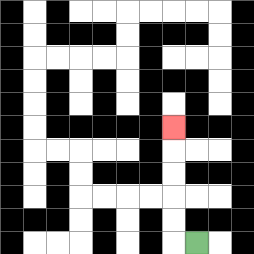{'start': '[8, 10]', 'end': '[7, 5]', 'path_directions': 'L,U,U,U,U,U', 'path_coordinates': '[[8, 10], [7, 10], [7, 9], [7, 8], [7, 7], [7, 6], [7, 5]]'}